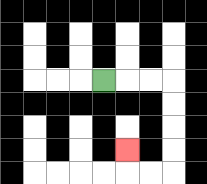{'start': '[4, 3]', 'end': '[5, 6]', 'path_directions': 'R,R,R,D,D,D,D,L,L,U', 'path_coordinates': '[[4, 3], [5, 3], [6, 3], [7, 3], [7, 4], [7, 5], [7, 6], [7, 7], [6, 7], [5, 7], [5, 6]]'}